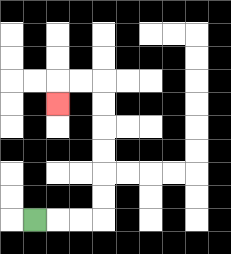{'start': '[1, 9]', 'end': '[2, 4]', 'path_directions': 'R,R,R,U,U,U,U,U,U,L,L,D', 'path_coordinates': '[[1, 9], [2, 9], [3, 9], [4, 9], [4, 8], [4, 7], [4, 6], [4, 5], [4, 4], [4, 3], [3, 3], [2, 3], [2, 4]]'}